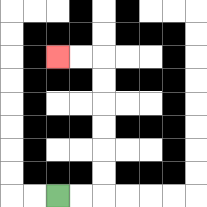{'start': '[2, 8]', 'end': '[2, 2]', 'path_directions': 'R,R,U,U,U,U,U,U,L,L', 'path_coordinates': '[[2, 8], [3, 8], [4, 8], [4, 7], [4, 6], [4, 5], [4, 4], [4, 3], [4, 2], [3, 2], [2, 2]]'}